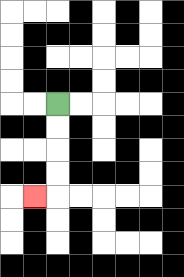{'start': '[2, 4]', 'end': '[1, 8]', 'path_directions': 'D,D,D,D,L', 'path_coordinates': '[[2, 4], [2, 5], [2, 6], [2, 7], [2, 8], [1, 8]]'}